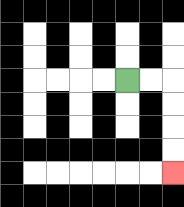{'start': '[5, 3]', 'end': '[7, 7]', 'path_directions': 'R,R,D,D,D,D', 'path_coordinates': '[[5, 3], [6, 3], [7, 3], [7, 4], [7, 5], [7, 6], [7, 7]]'}